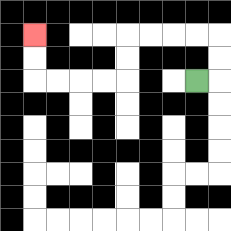{'start': '[8, 3]', 'end': '[1, 1]', 'path_directions': 'R,U,U,L,L,L,L,D,D,L,L,L,L,U,U', 'path_coordinates': '[[8, 3], [9, 3], [9, 2], [9, 1], [8, 1], [7, 1], [6, 1], [5, 1], [5, 2], [5, 3], [4, 3], [3, 3], [2, 3], [1, 3], [1, 2], [1, 1]]'}